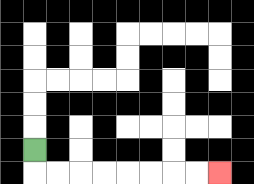{'start': '[1, 6]', 'end': '[9, 7]', 'path_directions': 'D,R,R,R,R,R,R,R,R', 'path_coordinates': '[[1, 6], [1, 7], [2, 7], [3, 7], [4, 7], [5, 7], [6, 7], [7, 7], [8, 7], [9, 7]]'}